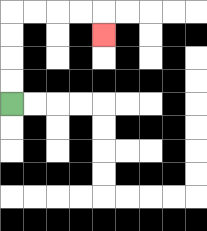{'start': '[0, 4]', 'end': '[4, 1]', 'path_directions': 'U,U,U,U,R,R,R,R,D', 'path_coordinates': '[[0, 4], [0, 3], [0, 2], [0, 1], [0, 0], [1, 0], [2, 0], [3, 0], [4, 0], [4, 1]]'}